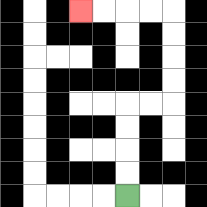{'start': '[5, 8]', 'end': '[3, 0]', 'path_directions': 'U,U,U,U,R,R,U,U,U,U,L,L,L,L', 'path_coordinates': '[[5, 8], [5, 7], [5, 6], [5, 5], [5, 4], [6, 4], [7, 4], [7, 3], [7, 2], [7, 1], [7, 0], [6, 0], [5, 0], [4, 0], [3, 0]]'}